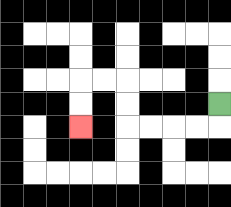{'start': '[9, 4]', 'end': '[3, 5]', 'path_directions': 'D,L,L,L,L,U,U,L,L,D,D', 'path_coordinates': '[[9, 4], [9, 5], [8, 5], [7, 5], [6, 5], [5, 5], [5, 4], [5, 3], [4, 3], [3, 3], [3, 4], [3, 5]]'}